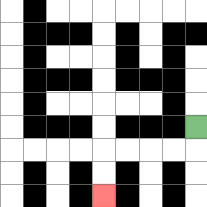{'start': '[8, 5]', 'end': '[4, 8]', 'path_directions': 'D,L,L,L,L,D,D', 'path_coordinates': '[[8, 5], [8, 6], [7, 6], [6, 6], [5, 6], [4, 6], [4, 7], [4, 8]]'}